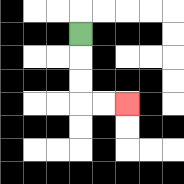{'start': '[3, 1]', 'end': '[5, 4]', 'path_directions': 'D,D,D,R,R', 'path_coordinates': '[[3, 1], [3, 2], [3, 3], [3, 4], [4, 4], [5, 4]]'}